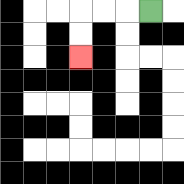{'start': '[6, 0]', 'end': '[3, 2]', 'path_directions': 'L,L,L,D,D', 'path_coordinates': '[[6, 0], [5, 0], [4, 0], [3, 0], [3, 1], [3, 2]]'}